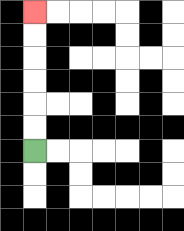{'start': '[1, 6]', 'end': '[1, 0]', 'path_directions': 'U,U,U,U,U,U', 'path_coordinates': '[[1, 6], [1, 5], [1, 4], [1, 3], [1, 2], [1, 1], [1, 0]]'}